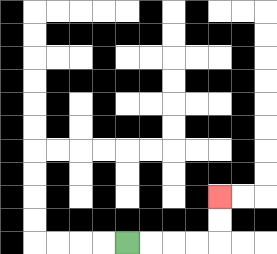{'start': '[5, 10]', 'end': '[9, 8]', 'path_directions': 'R,R,R,R,U,U', 'path_coordinates': '[[5, 10], [6, 10], [7, 10], [8, 10], [9, 10], [9, 9], [9, 8]]'}